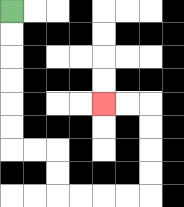{'start': '[0, 0]', 'end': '[4, 4]', 'path_directions': 'D,D,D,D,D,D,R,R,D,D,R,R,R,R,U,U,U,U,L,L', 'path_coordinates': '[[0, 0], [0, 1], [0, 2], [0, 3], [0, 4], [0, 5], [0, 6], [1, 6], [2, 6], [2, 7], [2, 8], [3, 8], [4, 8], [5, 8], [6, 8], [6, 7], [6, 6], [6, 5], [6, 4], [5, 4], [4, 4]]'}